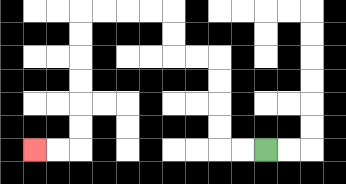{'start': '[11, 6]', 'end': '[1, 6]', 'path_directions': 'L,L,U,U,U,U,L,L,U,U,L,L,L,L,D,D,D,D,D,D,L,L', 'path_coordinates': '[[11, 6], [10, 6], [9, 6], [9, 5], [9, 4], [9, 3], [9, 2], [8, 2], [7, 2], [7, 1], [7, 0], [6, 0], [5, 0], [4, 0], [3, 0], [3, 1], [3, 2], [3, 3], [3, 4], [3, 5], [3, 6], [2, 6], [1, 6]]'}